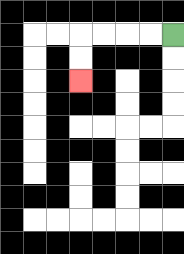{'start': '[7, 1]', 'end': '[3, 3]', 'path_directions': 'L,L,L,L,D,D', 'path_coordinates': '[[7, 1], [6, 1], [5, 1], [4, 1], [3, 1], [3, 2], [3, 3]]'}